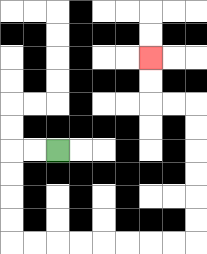{'start': '[2, 6]', 'end': '[6, 2]', 'path_directions': 'L,L,D,D,D,D,R,R,R,R,R,R,R,R,U,U,U,U,U,U,L,L,U,U', 'path_coordinates': '[[2, 6], [1, 6], [0, 6], [0, 7], [0, 8], [0, 9], [0, 10], [1, 10], [2, 10], [3, 10], [4, 10], [5, 10], [6, 10], [7, 10], [8, 10], [8, 9], [8, 8], [8, 7], [8, 6], [8, 5], [8, 4], [7, 4], [6, 4], [6, 3], [6, 2]]'}